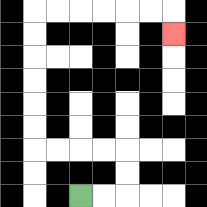{'start': '[3, 8]', 'end': '[7, 1]', 'path_directions': 'R,R,U,U,L,L,L,L,U,U,U,U,U,U,R,R,R,R,R,R,D', 'path_coordinates': '[[3, 8], [4, 8], [5, 8], [5, 7], [5, 6], [4, 6], [3, 6], [2, 6], [1, 6], [1, 5], [1, 4], [1, 3], [1, 2], [1, 1], [1, 0], [2, 0], [3, 0], [4, 0], [5, 0], [6, 0], [7, 0], [7, 1]]'}